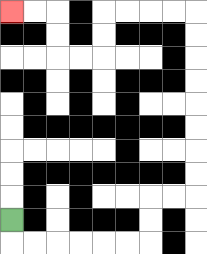{'start': '[0, 9]', 'end': '[0, 0]', 'path_directions': 'D,R,R,R,R,R,R,U,U,R,R,U,U,U,U,U,U,U,U,L,L,L,L,D,D,L,L,U,U,L,L', 'path_coordinates': '[[0, 9], [0, 10], [1, 10], [2, 10], [3, 10], [4, 10], [5, 10], [6, 10], [6, 9], [6, 8], [7, 8], [8, 8], [8, 7], [8, 6], [8, 5], [8, 4], [8, 3], [8, 2], [8, 1], [8, 0], [7, 0], [6, 0], [5, 0], [4, 0], [4, 1], [4, 2], [3, 2], [2, 2], [2, 1], [2, 0], [1, 0], [0, 0]]'}